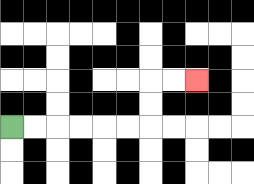{'start': '[0, 5]', 'end': '[8, 3]', 'path_directions': 'R,R,R,R,R,R,U,U,R,R', 'path_coordinates': '[[0, 5], [1, 5], [2, 5], [3, 5], [4, 5], [5, 5], [6, 5], [6, 4], [6, 3], [7, 3], [8, 3]]'}